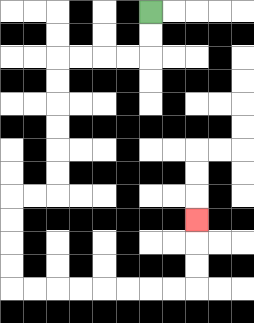{'start': '[6, 0]', 'end': '[8, 9]', 'path_directions': 'D,D,L,L,L,L,D,D,D,D,D,D,L,L,D,D,D,D,R,R,R,R,R,R,R,R,U,U,U', 'path_coordinates': '[[6, 0], [6, 1], [6, 2], [5, 2], [4, 2], [3, 2], [2, 2], [2, 3], [2, 4], [2, 5], [2, 6], [2, 7], [2, 8], [1, 8], [0, 8], [0, 9], [0, 10], [0, 11], [0, 12], [1, 12], [2, 12], [3, 12], [4, 12], [5, 12], [6, 12], [7, 12], [8, 12], [8, 11], [8, 10], [8, 9]]'}